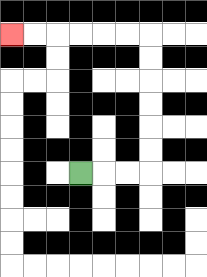{'start': '[3, 7]', 'end': '[0, 1]', 'path_directions': 'R,R,R,U,U,U,U,U,U,L,L,L,L,L,L', 'path_coordinates': '[[3, 7], [4, 7], [5, 7], [6, 7], [6, 6], [6, 5], [6, 4], [6, 3], [6, 2], [6, 1], [5, 1], [4, 1], [3, 1], [2, 1], [1, 1], [0, 1]]'}